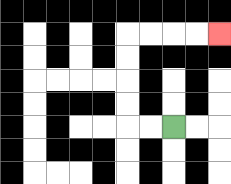{'start': '[7, 5]', 'end': '[9, 1]', 'path_directions': 'L,L,U,U,U,U,R,R,R,R', 'path_coordinates': '[[7, 5], [6, 5], [5, 5], [5, 4], [5, 3], [5, 2], [5, 1], [6, 1], [7, 1], [8, 1], [9, 1]]'}